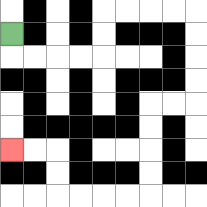{'start': '[0, 1]', 'end': '[0, 6]', 'path_directions': 'D,R,R,R,R,U,U,R,R,R,R,D,D,D,D,L,L,D,D,D,D,L,L,L,L,U,U,L,L', 'path_coordinates': '[[0, 1], [0, 2], [1, 2], [2, 2], [3, 2], [4, 2], [4, 1], [4, 0], [5, 0], [6, 0], [7, 0], [8, 0], [8, 1], [8, 2], [8, 3], [8, 4], [7, 4], [6, 4], [6, 5], [6, 6], [6, 7], [6, 8], [5, 8], [4, 8], [3, 8], [2, 8], [2, 7], [2, 6], [1, 6], [0, 6]]'}